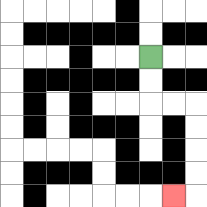{'start': '[6, 2]', 'end': '[7, 8]', 'path_directions': 'D,D,R,R,D,D,D,D,L', 'path_coordinates': '[[6, 2], [6, 3], [6, 4], [7, 4], [8, 4], [8, 5], [8, 6], [8, 7], [8, 8], [7, 8]]'}